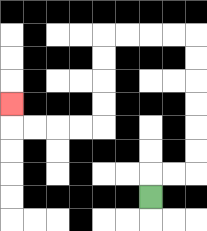{'start': '[6, 8]', 'end': '[0, 4]', 'path_directions': 'U,R,R,U,U,U,U,U,U,L,L,L,L,D,D,D,D,L,L,L,L,U', 'path_coordinates': '[[6, 8], [6, 7], [7, 7], [8, 7], [8, 6], [8, 5], [8, 4], [8, 3], [8, 2], [8, 1], [7, 1], [6, 1], [5, 1], [4, 1], [4, 2], [4, 3], [4, 4], [4, 5], [3, 5], [2, 5], [1, 5], [0, 5], [0, 4]]'}